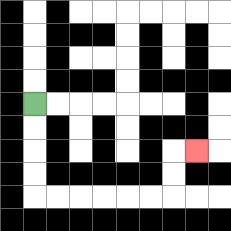{'start': '[1, 4]', 'end': '[8, 6]', 'path_directions': 'D,D,D,D,R,R,R,R,R,R,U,U,R', 'path_coordinates': '[[1, 4], [1, 5], [1, 6], [1, 7], [1, 8], [2, 8], [3, 8], [4, 8], [5, 8], [6, 8], [7, 8], [7, 7], [7, 6], [8, 6]]'}